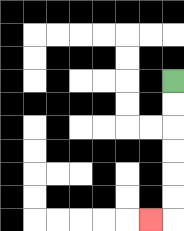{'start': '[7, 3]', 'end': '[6, 9]', 'path_directions': 'D,D,D,D,D,D,L', 'path_coordinates': '[[7, 3], [7, 4], [7, 5], [7, 6], [7, 7], [7, 8], [7, 9], [6, 9]]'}